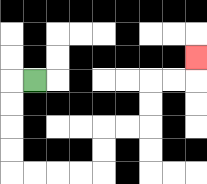{'start': '[1, 3]', 'end': '[8, 2]', 'path_directions': 'L,D,D,D,D,R,R,R,R,U,U,R,R,U,U,R,R,U', 'path_coordinates': '[[1, 3], [0, 3], [0, 4], [0, 5], [0, 6], [0, 7], [1, 7], [2, 7], [3, 7], [4, 7], [4, 6], [4, 5], [5, 5], [6, 5], [6, 4], [6, 3], [7, 3], [8, 3], [8, 2]]'}